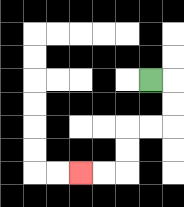{'start': '[6, 3]', 'end': '[3, 7]', 'path_directions': 'R,D,D,L,L,D,D,L,L', 'path_coordinates': '[[6, 3], [7, 3], [7, 4], [7, 5], [6, 5], [5, 5], [5, 6], [5, 7], [4, 7], [3, 7]]'}